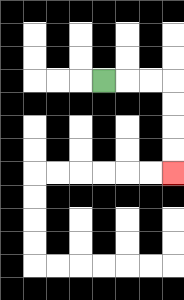{'start': '[4, 3]', 'end': '[7, 7]', 'path_directions': 'R,R,R,D,D,D,D', 'path_coordinates': '[[4, 3], [5, 3], [6, 3], [7, 3], [7, 4], [7, 5], [7, 6], [7, 7]]'}